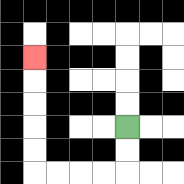{'start': '[5, 5]', 'end': '[1, 2]', 'path_directions': 'D,D,L,L,L,L,U,U,U,U,U', 'path_coordinates': '[[5, 5], [5, 6], [5, 7], [4, 7], [3, 7], [2, 7], [1, 7], [1, 6], [1, 5], [1, 4], [1, 3], [1, 2]]'}